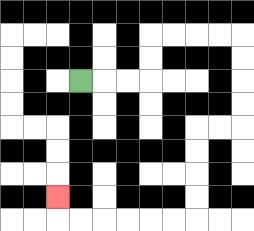{'start': '[3, 3]', 'end': '[2, 8]', 'path_directions': 'R,R,R,U,U,R,R,R,R,D,D,D,D,L,L,D,D,D,D,L,L,L,L,L,L,U', 'path_coordinates': '[[3, 3], [4, 3], [5, 3], [6, 3], [6, 2], [6, 1], [7, 1], [8, 1], [9, 1], [10, 1], [10, 2], [10, 3], [10, 4], [10, 5], [9, 5], [8, 5], [8, 6], [8, 7], [8, 8], [8, 9], [7, 9], [6, 9], [5, 9], [4, 9], [3, 9], [2, 9], [2, 8]]'}